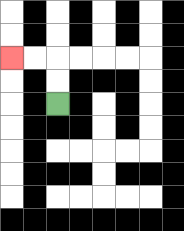{'start': '[2, 4]', 'end': '[0, 2]', 'path_directions': 'U,U,L,L', 'path_coordinates': '[[2, 4], [2, 3], [2, 2], [1, 2], [0, 2]]'}